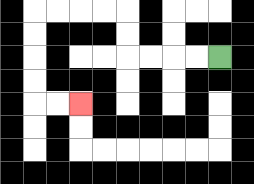{'start': '[9, 2]', 'end': '[3, 4]', 'path_directions': 'L,L,L,L,U,U,L,L,L,L,D,D,D,D,R,R', 'path_coordinates': '[[9, 2], [8, 2], [7, 2], [6, 2], [5, 2], [5, 1], [5, 0], [4, 0], [3, 0], [2, 0], [1, 0], [1, 1], [1, 2], [1, 3], [1, 4], [2, 4], [3, 4]]'}